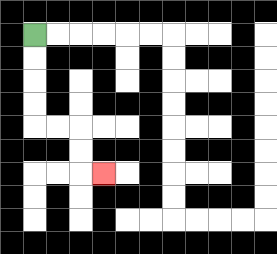{'start': '[1, 1]', 'end': '[4, 7]', 'path_directions': 'D,D,D,D,R,R,D,D,R', 'path_coordinates': '[[1, 1], [1, 2], [1, 3], [1, 4], [1, 5], [2, 5], [3, 5], [3, 6], [3, 7], [4, 7]]'}